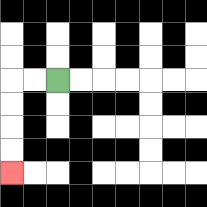{'start': '[2, 3]', 'end': '[0, 7]', 'path_directions': 'L,L,D,D,D,D', 'path_coordinates': '[[2, 3], [1, 3], [0, 3], [0, 4], [0, 5], [0, 6], [0, 7]]'}